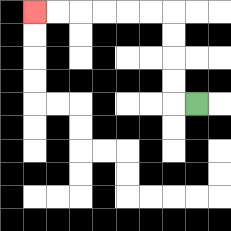{'start': '[8, 4]', 'end': '[1, 0]', 'path_directions': 'L,U,U,U,U,L,L,L,L,L,L', 'path_coordinates': '[[8, 4], [7, 4], [7, 3], [7, 2], [7, 1], [7, 0], [6, 0], [5, 0], [4, 0], [3, 0], [2, 0], [1, 0]]'}